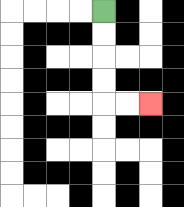{'start': '[4, 0]', 'end': '[6, 4]', 'path_directions': 'D,D,D,D,R,R', 'path_coordinates': '[[4, 0], [4, 1], [4, 2], [4, 3], [4, 4], [5, 4], [6, 4]]'}